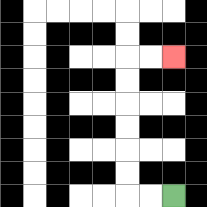{'start': '[7, 8]', 'end': '[7, 2]', 'path_directions': 'L,L,U,U,U,U,U,U,R,R', 'path_coordinates': '[[7, 8], [6, 8], [5, 8], [5, 7], [5, 6], [5, 5], [5, 4], [5, 3], [5, 2], [6, 2], [7, 2]]'}